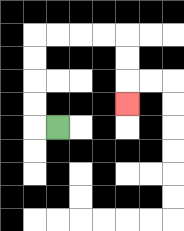{'start': '[2, 5]', 'end': '[5, 4]', 'path_directions': 'L,U,U,U,U,R,R,R,R,D,D,D', 'path_coordinates': '[[2, 5], [1, 5], [1, 4], [1, 3], [1, 2], [1, 1], [2, 1], [3, 1], [4, 1], [5, 1], [5, 2], [5, 3], [5, 4]]'}